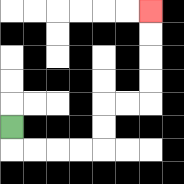{'start': '[0, 5]', 'end': '[6, 0]', 'path_directions': 'D,R,R,R,R,U,U,R,R,U,U,U,U', 'path_coordinates': '[[0, 5], [0, 6], [1, 6], [2, 6], [3, 6], [4, 6], [4, 5], [4, 4], [5, 4], [6, 4], [6, 3], [6, 2], [6, 1], [6, 0]]'}